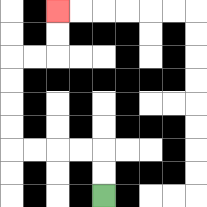{'start': '[4, 8]', 'end': '[2, 0]', 'path_directions': 'U,U,L,L,L,L,U,U,U,U,R,R,U,U', 'path_coordinates': '[[4, 8], [4, 7], [4, 6], [3, 6], [2, 6], [1, 6], [0, 6], [0, 5], [0, 4], [0, 3], [0, 2], [1, 2], [2, 2], [2, 1], [2, 0]]'}